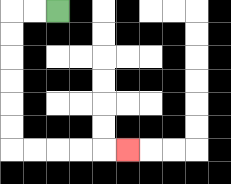{'start': '[2, 0]', 'end': '[5, 6]', 'path_directions': 'L,L,D,D,D,D,D,D,R,R,R,R,R', 'path_coordinates': '[[2, 0], [1, 0], [0, 0], [0, 1], [0, 2], [0, 3], [0, 4], [0, 5], [0, 6], [1, 6], [2, 6], [3, 6], [4, 6], [5, 6]]'}